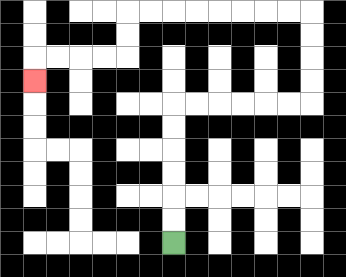{'start': '[7, 10]', 'end': '[1, 3]', 'path_directions': 'U,U,U,U,U,U,R,R,R,R,R,R,U,U,U,U,L,L,L,L,L,L,L,L,D,D,L,L,L,L,D', 'path_coordinates': '[[7, 10], [7, 9], [7, 8], [7, 7], [7, 6], [7, 5], [7, 4], [8, 4], [9, 4], [10, 4], [11, 4], [12, 4], [13, 4], [13, 3], [13, 2], [13, 1], [13, 0], [12, 0], [11, 0], [10, 0], [9, 0], [8, 0], [7, 0], [6, 0], [5, 0], [5, 1], [5, 2], [4, 2], [3, 2], [2, 2], [1, 2], [1, 3]]'}